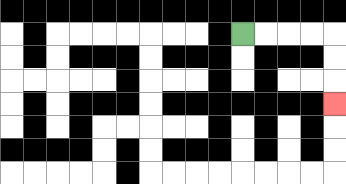{'start': '[10, 1]', 'end': '[14, 4]', 'path_directions': 'R,R,R,R,D,D,D', 'path_coordinates': '[[10, 1], [11, 1], [12, 1], [13, 1], [14, 1], [14, 2], [14, 3], [14, 4]]'}